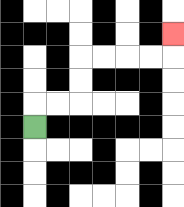{'start': '[1, 5]', 'end': '[7, 1]', 'path_directions': 'U,R,R,U,U,R,R,R,R,U', 'path_coordinates': '[[1, 5], [1, 4], [2, 4], [3, 4], [3, 3], [3, 2], [4, 2], [5, 2], [6, 2], [7, 2], [7, 1]]'}